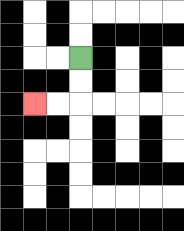{'start': '[3, 2]', 'end': '[1, 4]', 'path_directions': 'D,D,L,L', 'path_coordinates': '[[3, 2], [3, 3], [3, 4], [2, 4], [1, 4]]'}